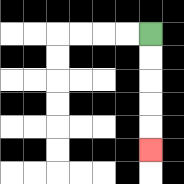{'start': '[6, 1]', 'end': '[6, 6]', 'path_directions': 'D,D,D,D,D', 'path_coordinates': '[[6, 1], [6, 2], [6, 3], [6, 4], [6, 5], [6, 6]]'}